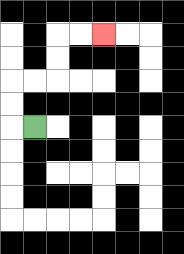{'start': '[1, 5]', 'end': '[4, 1]', 'path_directions': 'L,U,U,R,R,U,U,R,R', 'path_coordinates': '[[1, 5], [0, 5], [0, 4], [0, 3], [1, 3], [2, 3], [2, 2], [2, 1], [3, 1], [4, 1]]'}